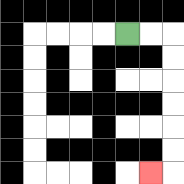{'start': '[5, 1]', 'end': '[6, 7]', 'path_directions': 'R,R,D,D,D,D,D,D,L', 'path_coordinates': '[[5, 1], [6, 1], [7, 1], [7, 2], [7, 3], [7, 4], [7, 5], [7, 6], [7, 7], [6, 7]]'}